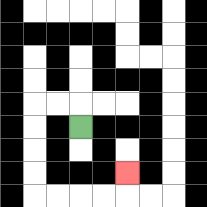{'start': '[3, 5]', 'end': '[5, 7]', 'path_directions': 'U,L,L,D,D,D,D,R,R,R,R,U', 'path_coordinates': '[[3, 5], [3, 4], [2, 4], [1, 4], [1, 5], [1, 6], [1, 7], [1, 8], [2, 8], [3, 8], [4, 8], [5, 8], [5, 7]]'}